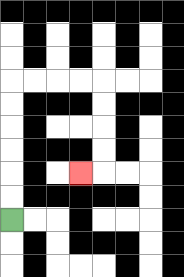{'start': '[0, 9]', 'end': '[3, 7]', 'path_directions': 'U,U,U,U,U,U,R,R,R,R,D,D,D,D,L', 'path_coordinates': '[[0, 9], [0, 8], [0, 7], [0, 6], [0, 5], [0, 4], [0, 3], [1, 3], [2, 3], [3, 3], [4, 3], [4, 4], [4, 5], [4, 6], [4, 7], [3, 7]]'}